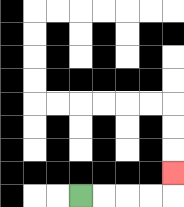{'start': '[3, 8]', 'end': '[7, 7]', 'path_directions': 'R,R,R,R,U', 'path_coordinates': '[[3, 8], [4, 8], [5, 8], [6, 8], [7, 8], [7, 7]]'}